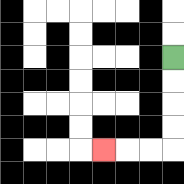{'start': '[7, 2]', 'end': '[4, 6]', 'path_directions': 'D,D,D,D,L,L,L', 'path_coordinates': '[[7, 2], [7, 3], [7, 4], [7, 5], [7, 6], [6, 6], [5, 6], [4, 6]]'}